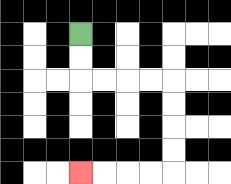{'start': '[3, 1]', 'end': '[3, 7]', 'path_directions': 'D,D,R,R,R,R,D,D,D,D,L,L,L,L', 'path_coordinates': '[[3, 1], [3, 2], [3, 3], [4, 3], [5, 3], [6, 3], [7, 3], [7, 4], [7, 5], [7, 6], [7, 7], [6, 7], [5, 7], [4, 7], [3, 7]]'}